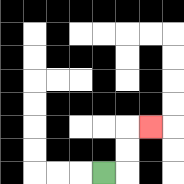{'start': '[4, 7]', 'end': '[6, 5]', 'path_directions': 'R,U,U,R', 'path_coordinates': '[[4, 7], [5, 7], [5, 6], [5, 5], [6, 5]]'}